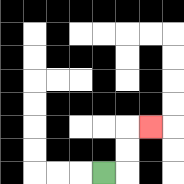{'start': '[4, 7]', 'end': '[6, 5]', 'path_directions': 'R,U,U,R', 'path_coordinates': '[[4, 7], [5, 7], [5, 6], [5, 5], [6, 5]]'}